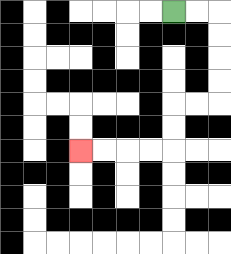{'start': '[7, 0]', 'end': '[3, 6]', 'path_directions': 'R,R,D,D,D,D,L,L,D,D,L,L,L,L', 'path_coordinates': '[[7, 0], [8, 0], [9, 0], [9, 1], [9, 2], [9, 3], [9, 4], [8, 4], [7, 4], [7, 5], [7, 6], [6, 6], [5, 6], [4, 6], [3, 6]]'}